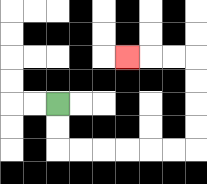{'start': '[2, 4]', 'end': '[5, 2]', 'path_directions': 'D,D,R,R,R,R,R,R,U,U,U,U,L,L,L', 'path_coordinates': '[[2, 4], [2, 5], [2, 6], [3, 6], [4, 6], [5, 6], [6, 6], [7, 6], [8, 6], [8, 5], [8, 4], [8, 3], [8, 2], [7, 2], [6, 2], [5, 2]]'}